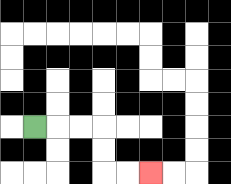{'start': '[1, 5]', 'end': '[6, 7]', 'path_directions': 'R,R,R,D,D,R,R', 'path_coordinates': '[[1, 5], [2, 5], [3, 5], [4, 5], [4, 6], [4, 7], [5, 7], [6, 7]]'}